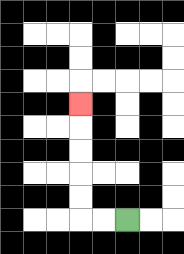{'start': '[5, 9]', 'end': '[3, 4]', 'path_directions': 'L,L,U,U,U,U,U', 'path_coordinates': '[[5, 9], [4, 9], [3, 9], [3, 8], [3, 7], [3, 6], [3, 5], [3, 4]]'}